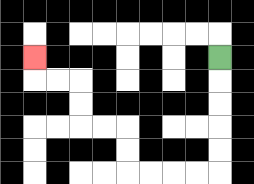{'start': '[9, 2]', 'end': '[1, 2]', 'path_directions': 'D,D,D,D,D,L,L,L,L,U,U,L,L,U,U,L,L,U', 'path_coordinates': '[[9, 2], [9, 3], [9, 4], [9, 5], [9, 6], [9, 7], [8, 7], [7, 7], [6, 7], [5, 7], [5, 6], [5, 5], [4, 5], [3, 5], [3, 4], [3, 3], [2, 3], [1, 3], [1, 2]]'}